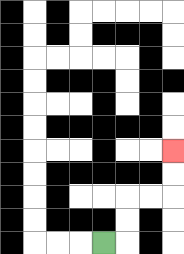{'start': '[4, 10]', 'end': '[7, 6]', 'path_directions': 'R,U,U,R,R,U,U', 'path_coordinates': '[[4, 10], [5, 10], [5, 9], [5, 8], [6, 8], [7, 8], [7, 7], [7, 6]]'}